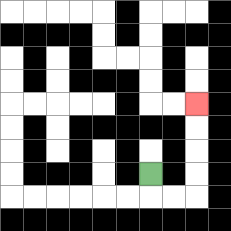{'start': '[6, 7]', 'end': '[8, 4]', 'path_directions': 'D,R,R,U,U,U,U', 'path_coordinates': '[[6, 7], [6, 8], [7, 8], [8, 8], [8, 7], [8, 6], [8, 5], [8, 4]]'}